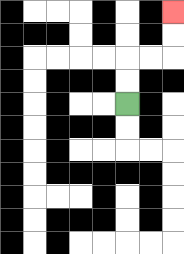{'start': '[5, 4]', 'end': '[7, 0]', 'path_directions': 'U,U,R,R,U,U', 'path_coordinates': '[[5, 4], [5, 3], [5, 2], [6, 2], [7, 2], [7, 1], [7, 0]]'}